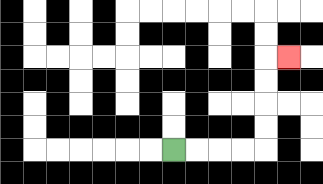{'start': '[7, 6]', 'end': '[12, 2]', 'path_directions': 'R,R,R,R,U,U,U,U,R', 'path_coordinates': '[[7, 6], [8, 6], [9, 6], [10, 6], [11, 6], [11, 5], [11, 4], [11, 3], [11, 2], [12, 2]]'}